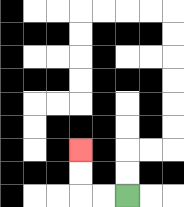{'start': '[5, 8]', 'end': '[3, 6]', 'path_directions': 'L,L,U,U', 'path_coordinates': '[[5, 8], [4, 8], [3, 8], [3, 7], [3, 6]]'}